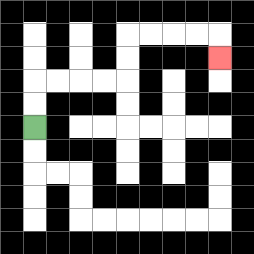{'start': '[1, 5]', 'end': '[9, 2]', 'path_directions': 'U,U,R,R,R,R,U,U,R,R,R,R,D', 'path_coordinates': '[[1, 5], [1, 4], [1, 3], [2, 3], [3, 3], [4, 3], [5, 3], [5, 2], [5, 1], [6, 1], [7, 1], [8, 1], [9, 1], [9, 2]]'}